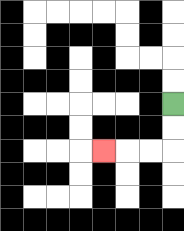{'start': '[7, 4]', 'end': '[4, 6]', 'path_directions': 'D,D,L,L,L', 'path_coordinates': '[[7, 4], [7, 5], [7, 6], [6, 6], [5, 6], [4, 6]]'}